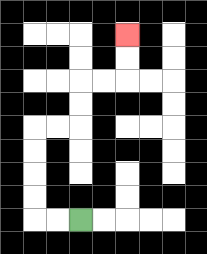{'start': '[3, 9]', 'end': '[5, 1]', 'path_directions': 'L,L,U,U,U,U,R,R,U,U,R,R,U,U', 'path_coordinates': '[[3, 9], [2, 9], [1, 9], [1, 8], [1, 7], [1, 6], [1, 5], [2, 5], [3, 5], [3, 4], [3, 3], [4, 3], [5, 3], [5, 2], [5, 1]]'}